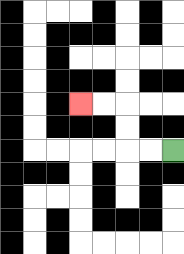{'start': '[7, 6]', 'end': '[3, 4]', 'path_directions': 'L,L,U,U,L,L', 'path_coordinates': '[[7, 6], [6, 6], [5, 6], [5, 5], [5, 4], [4, 4], [3, 4]]'}